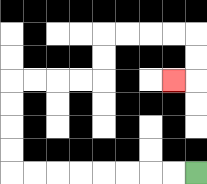{'start': '[8, 7]', 'end': '[7, 3]', 'path_directions': 'L,L,L,L,L,L,L,L,U,U,U,U,R,R,R,R,U,U,R,R,R,R,D,D,L', 'path_coordinates': '[[8, 7], [7, 7], [6, 7], [5, 7], [4, 7], [3, 7], [2, 7], [1, 7], [0, 7], [0, 6], [0, 5], [0, 4], [0, 3], [1, 3], [2, 3], [3, 3], [4, 3], [4, 2], [4, 1], [5, 1], [6, 1], [7, 1], [8, 1], [8, 2], [8, 3], [7, 3]]'}